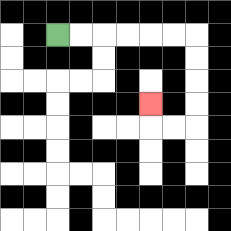{'start': '[2, 1]', 'end': '[6, 4]', 'path_directions': 'R,R,R,R,R,R,D,D,D,D,L,L,U', 'path_coordinates': '[[2, 1], [3, 1], [4, 1], [5, 1], [6, 1], [7, 1], [8, 1], [8, 2], [8, 3], [8, 4], [8, 5], [7, 5], [6, 5], [6, 4]]'}